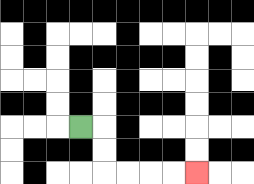{'start': '[3, 5]', 'end': '[8, 7]', 'path_directions': 'R,D,D,R,R,R,R', 'path_coordinates': '[[3, 5], [4, 5], [4, 6], [4, 7], [5, 7], [6, 7], [7, 7], [8, 7]]'}